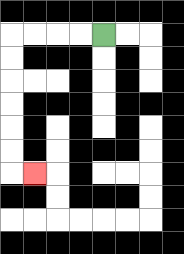{'start': '[4, 1]', 'end': '[1, 7]', 'path_directions': 'L,L,L,L,D,D,D,D,D,D,R', 'path_coordinates': '[[4, 1], [3, 1], [2, 1], [1, 1], [0, 1], [0, 2], [0, 3], [0, 4], [0, 5], [0, 6], [0, 7], [1, 7]]'}